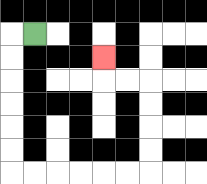{'start': '[1, 1]', 'end': '[4, 2]', 'path_directions': 'L,D,D,D,D,D,D,R,R,R,R,R,R,U,U,U,U,L,L,U', 'path_coordinates': '[[1, 1], [0, 1], [0, 2], [0, 3], [0, 4], [0, 5], [0, 6], [0, 7], [1, 7], [2, 7], [3, 7], [4, 7], [5, 7], [6, 7], [6, 6], [6, 5], [6, 4], [6, 3], [5, 3], [4, 3], [4, 2]]'}